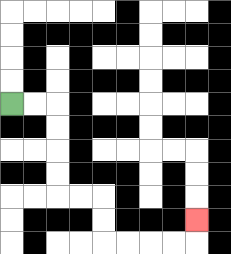{'start': '[0, 4]', 'end': '[8, 9]', 'path_directions': 'R,R,D,D,D,D,R,R,D,D,R,R,R,R,U', 'path_coordinates': '[[0, 4], [1, 4], [2, 4], [2, 5], [2, 6], [2, 7], [2, 8], [3, 8], [4, 8], [4, 9], [4, 10], [5, 10], [6, 10], [7, 10], [8, 10], [8, 9]]'}